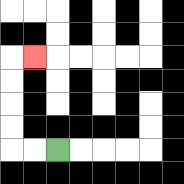{'start': '[2, 6]', 'end': '[1, 2]', 'path_directions': 'L,L,U,U,U,U,R', 'path_coordinates': '[[2, 6], [1, 6], [0, 6], [0, 5], [0, 4], [0, 3], [0, 2], [1, 2]]'}